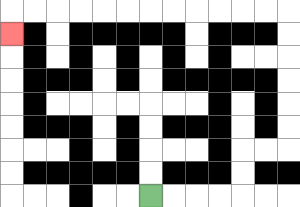{'start': '[6, 8]', 'end': '[0, 1]', 'path_directions': 'R,R,R,R,U,U,R,R,U,U,U,U,U,U,L,L,L,L,L,L,L,L,L,L,L,L,D', 'path_coordinates': '[[6, 8], [7, 8], [8, 8], [9, 8], [10, 8], [10, 7], [10, 6], [11, 6], [12, 6], [12, 5], [12, 4], [12, 3], [12, 2], [12, 1], [12, 0], [11, 0], [10, 0], [9, 0], [8, 0], [7, 0], [6, 0], [5, 0], [4, 0], [3, 0], [2, 0], [1, 0], [0, 0], [0, 1]]'}